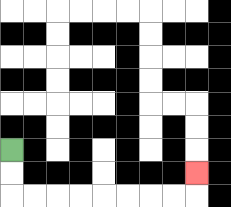{'start': '[0, 6]', 'end': '[8, 7]', 'path_directions': 'D,D,R,R,R,R,R,R,R,R,U', 'path_coordinates': '[[0, 6], [0, 7], [0, 8], [1, 8], [2, 8], [3, 8], [4, 8], [5, 8], [6, 8], [7, 8], [8, 8], [8, 7]]'}